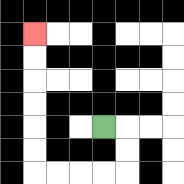{'start': '[4, 5]', 'end': '[1, 1]', 'path_directions': 'R,D,D,L,L,L,L,U,U,U,U,U,U', 'path_coordinates': '[[4, 5], [5, 5], [5, 6], [5, 7], [4, 7], [3, 7], [2, 7], [1, 7], [1, 6], [1, 5], [1, 4], [1, 3], [1, 2], [1, 1]]'}